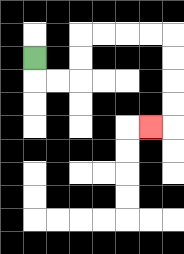{'start': '[1, 2]', 'end': '[6, 5]', 'path_directions': 'D,R,R,U,U,R,R,R,R,D,D,D,D,L', 'path_coordinates': '[[1, 2], [1, 3], [2, 3], [3, 3], [3, 2], [3, 1], [4, 1], [5, 1], [6, 1], [7, 1], [7, 2], [7, 3], [7, 4], [7, 5], [6, 5]]'}